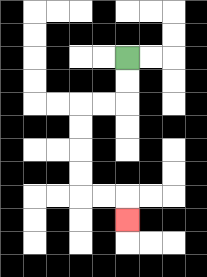{'start': '[5, 2]', 'end': '[5, 9]', 'path_directions': 'D,D,L,L,D,D,D,D,R,R,D', 'path_coordinates': '[[5, 2], [5, 3], [5, 4], [4, 4], [3, 4], [3, 5], [3, 6], [3, 7], [3, 8], [4, 8], [5, 8], [5, 9]]'}